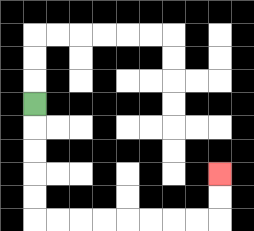{'start': '[1, 4]', 'end': '[9, 7]', 'path_directions': 'D,D,D,D,D,R,R,R,R,R,R,R,R,U,U', 'path_coordinates': '[[1, 4], [1, 5], [1, 6], [1, 7], [1, 8], [1, 9], [2, 9], [3, 9], [4, 9], [5, 9], [6, 9], [7, 9], [8, 9], [9, 9], [9, 8], [9, 7]]'}